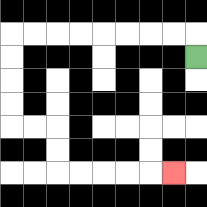{'start': '[8, 2]', 'end': '[7, 7]', 'path_directions': 'U,L,L,L,L,L,L,L,L,D,D,D,D,R,R,D,D,R,R,R,R,R', 'path_coordinates': '[[8, 2], [8, 1], [7, 1], [6, 1], [5, 1], [4, 1], [3, 1], [2, 1], [1, 1], [0, 1], [0, 2], [0, 3], [0, 4], [0, 5], [1, 5], [2, 5], [2, 6], [2, 7], [3, 7], [4, 7], [5, 7], [6, 7], [7, 7]]'}